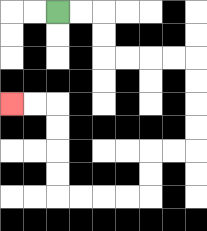{'start': '[2, 0]', 'end': '[0, 4]', 'path_directions': 'R,R,D,D,R,R,R,R,D,D,D,D,L,L,D,D,L,L,L,L,U,U,U,U,L,L', 'path_coordinates': '[[2, 0], [3, 0], [4, 0], [4, 1], [4, 2], [5, 2], [6, 2], [7, 2], [8, 2], [8, 3], [8, 4], [8, 5], [8, 6], [7, 6], [6, 6], [6, 7], [6, 8], [5, 8], [4, 8], [3, 8], [2, 8], [2, 7], [2, 6], [2, 5], [2, 4], [1, 4], [0, 4]]'}